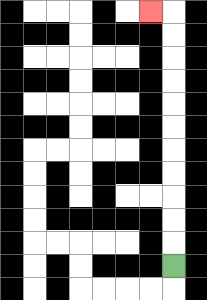{'start': '[7, 11]', 'end': '[6, 0]', 'path_directions': 'U,U,U,U,U,U,U,U,U,U,U,L', 'path_coordinates': '[[7, 11], [7, 10], [7, 9], [7, 8], [7, 7], [7, 6], [7, 5], [7, 4], [7, 3], [7, 2], [7, 1], [7, 0], [6, 0]]'}